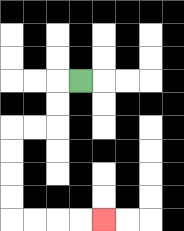{'start': '[3, 3]', 'end': '[4, 9]', 'path_directions': 'L,D,D,L,L,D,D,D,D,R,R,R,R', 'path_coordinates': '[[3, 3], [2, 3], [2, 4], [2, 5], [1, 5], [0, 5], [0, 6], [0, 7], [0, 8], [0, 9], [1, 9], [2, 9], [3, 9], [4, 9]]'}